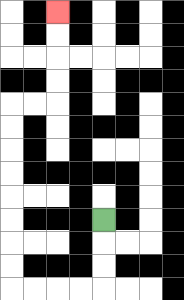{'start': '[4, 9]', 'end': '[2, 0]', 'path_directions': 'D,D,D,L,L,L,L,U,U,U,U,U,U,U,U,R,R,U,U,U,U', 'path_coordinates': '[[4, 9], [4, 10], [4, 11], [4, 12], [3, 12], [2, 12], [1, 12], [0, 12], [0, 11], [0, 10], [0, 9], [0, 8], [0, 7], [0, 6], [0, 5], [0, 4], [1, 4], [2, 4], [2, 3], [2, 2], [2, 1], [2, 0]]'}